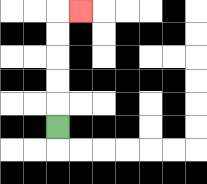{'start': '[2, 5]', 'end': '[3, 0]', 'path_directions': 'U,U,U,U,U,R', 'path_coordinates': '[[2, 5], [2, 4], [2, 3], [2, 2], [2, 1], [2, 0], [3, 0]]'}